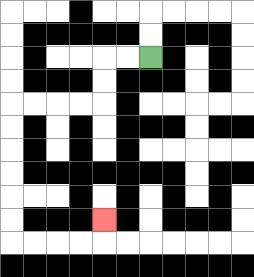{'start': '[6, 2]', 'end': '[4, 9]', 'path_directions': 'L,L,D,D,L,L,L,L,D,D,D,D,D,D,R,R,R,R,U', 'path_coordinates': '[[6, 2], [5, 2], [4, 2], [4, 3], [4, 4], [3, 4], [2, 4], [1, 4], [0, 4], [0, 5], [0, 6], [0, 7], [0, 8], [0, 9], [0, 10], [1, 10], [2, 10], [3, 10], [4, 10], [4, 9]]'}